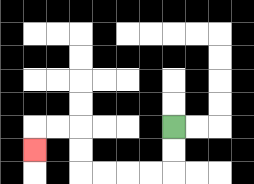{'start': '[7, 5]', 'end': '[1, 6]', 'path_directions': 'D,D,L,L,L,L,U,U,L,L,D', 'path_coordinates': '[[7, 5], [7, 6], [7, 7], [6, 7], [5, 7], [4, 7], [3, 7], [3, 6], [3, 5], [2, 5], [1, 5], [1, 6]]'}